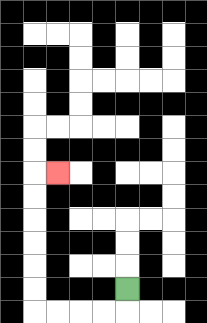{'start': '[5, 12]', 'end': '[2, 7]', 'path_directions': 'D,L,L,L,L,U,U,U,U,U,U,R', 'path_coordinates': '[[5, 12], [5, 13], [4, 13], [3, 13], [2, 13], [1, 13], [1, 12], [1, 11], [1, 10], [1, 9], [1, 8], [1, 7], [2, 7]]'}